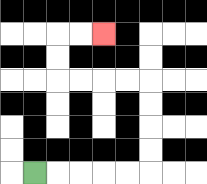{'start': '[1, 7]', 'end': '[4, 1]', 'path_directions': 'R,R,R,R,R,U,U,U,U,L,L,L,L,U,U,R,R', 'path_coordinates': '[[1, 7], [2, 7], [3, 7], [4, 7], [5, 7], [6, 7], [6, 6], [6, 5], [6, 4], [6, 3], [5, 3], [4, 3], [3, 3], [2, 3], [2, 2], [2, 1], [3, 1], [4, 1]]'}